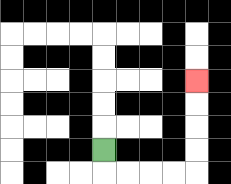{'start': '[4, 6]', 'end': '[8, 3]', 'path_directions': 'D,R,R,R,R,U,U,U,U', 'path_coordinates': '[[4, 6], [4, 7], [5, 7], [6, 7], [7, 7], [8, 7], [8, 6], [8, 5], [8, 4], [8, 3]]'}